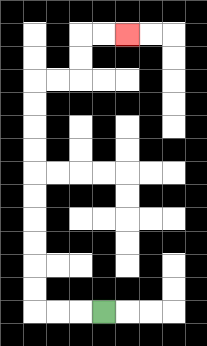{'start': '[4, 13]', 'end': '[5, 1]', 'path_directions': 'L,L,L,U,U,U,U,U,U,U,U,U,U,R,R,U,U,R,R', 'path_coordinates': '[[4, 13], [3, 13], [2, 13], [1, 13], [1, 12], [1, 11], [1, 10], [1, 9], [1, 8], [1, 7], [1, 6], [1, 5], [1, 4], [1, 3], [2, 3], [3, 3], [3, 2], [3, 1], [4, 1], [5, 1]]'}